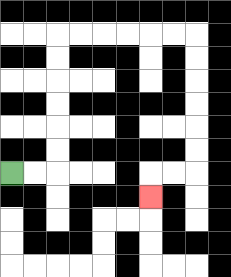{'start': '[0, 7]', 'end': '[6, 8]', 'path_directions': 'R,R,U,U,U,U,U,U,R,R,R,R,R,R,D,D,D,D,D,D,L,L,D', 'path_coordinates': '[[0, 7], [1, 7], [2, 7], [2, 6], [2, 5], [2, 4], [2, 3], [2, 2], [2, 1], [3, 1], [4, 1], [5, 1], [6, 1], [7, 1], [8, 1], [8, 2], [8, 3], [8, 4], [8, 5], [8, 6], [8, 7], [7, 7], [6, 7], [6, 8]]'}